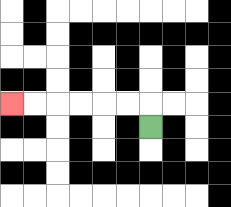{'start': '[6, 5]', 'end': '[0, 4]', 'path_directions': 'U,L,L,L,L,L,L', 'path_coordinates': '[[6, 5], [6, 4], [5, 4], [4, 4], [3, 4], [2, 4], [1, 4], [0, 4]]'}